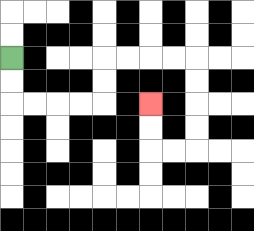{'start': '[0, 2]', 'end': '[6, 4]', 'path_directions': 'D,D,R,R,R,R,U,U,R,R,R,R,D,D,D,D,L,L,U,U', 'path_coordinates': '[[0, 2], [0, 3], [0, 4], [1, 4], [2, 4], [3, 4], [4, 4], [4, 3], [4, 2], [5, 2], [6, 2], [7, 2], [8, 2], [8, 3], [8, 4], [8, 5], [8, 6], [7, 6], [6, 6], [6, 5], [6, 4]]'}